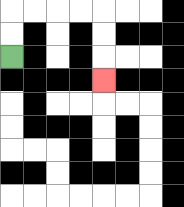{'start': '[0, 2]', 'end': '[4, 3]', 'path_directions': 'U,U,R,R,R,R,D,D,D', 'path_coordinates': '[[0, 2], [0, 1], [0, 0], [1, 0], [2, 0], [3, 0], [4, 0], [4, 1], [4, 2], [4, 3]]'}